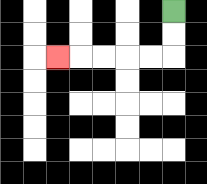{'start': '[7, 0]', 'end': '[2, 2]', 'path_directions': 'D,D,L,L,L,L,L', 'path_coordinates': '[[7, 0], [7, 1], [7, 2], [6, 2], [5, 2], [4, 2], [3, 2], [2, 2]]'}